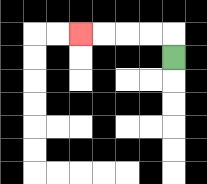{'start': '[7, 2]', 'end': '[3, 1]', 'path_directions': 'U,L,L,L,L', 'path_coordinates': '[[7, 2], [7, 1], [6, 1], [5, 1], [4, 1], [3, 1]]'}